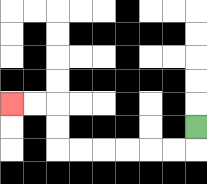{'start': '[8, 5]', 'end': '[0, 4]', 'path_directions': 'D,L,L,L,L,L,L,U,U,L,L', 'path_coordinates': '[[8, 5], [8, 6], [7, 6], [6, 6], [5, 6], [4, 6], [3, 6], [2, 6], [2, 5], [2, 4], [1, 4], [0, 4]]'}